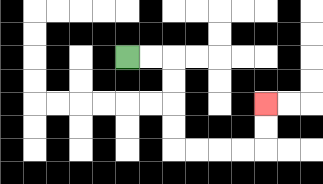{'start': '[5, 2]', 'end': '[11, 4]', 'path_directions': 'R,R,D,D,D,D,R,R,R,R,U,U', 'path_coordinates': '[[5, 2], [6, 2], [7, 2], [7, 3], [7, 4], [7, 5], [7, 6], [8, 6], [9, 6], [10, 6], [11, 6], [11, 5], [11, 4]]'}